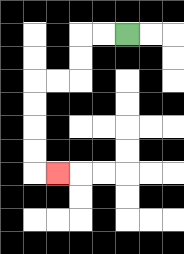{'start': '[5, 1]', 'end': '[2, 7]', 'path_directions': 'L,L,D,D,L,L,D,D,D,D,R', 'path_coordinates': '[[5, 1], [4, 1], [3, 1], [3, 2], [3, 3], [2, 3], [1, 3], [1, 4], [1, 5], [1, 6], [1, 7], [2, 7]]'}